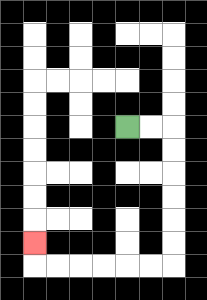{'start': '[5, 5]', 'end': '[1, 10]', 'path_directions': 'R,R,D,D,D,D,D,D,L,L,L,L,L,L,U', 'path_coordinates': '[[5, 5], [6, 5], [7, 5], [7, 6], [7, 7], [7, 8], [7, 9], [7, 10], [7, 11], [6, 11], [5, 11], [4, 11], [3, 11], [2, 11], [1, 11], [1, 10]]'}